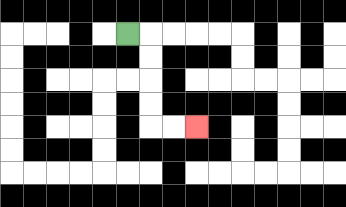{'start': '[5, 1]', 'end': '[8, 5]', 'path_directions': 'R,D,D,D,D,R,R', 'path_coordinates': '[[5, 1], [6, 1], [6, 2], [6, 3], [6, 4], [6, 5], [7, 5], [8, 5]]'}